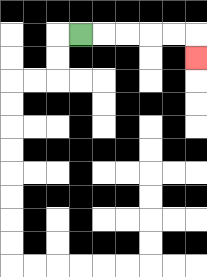{'start': '[3, 1]', 'end': '[8, 2]', 'path_directions': 'R,R,R,R,R,D', 'path_coordinates': '[[3, 1], [4, 1], [5, 1], [6, 1], [7, 1], [8, 1], [8, 2]]'}